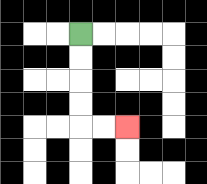{'start': '[3, 1]', 'end': '[5, 5]', 'path_directions': 'D,D,D,D,R,R', 'path_coordinates': '[[3, 1], [3, 2], [3, 3], [3, 4], [3, 5], [4, 5], [5, 5]]'}